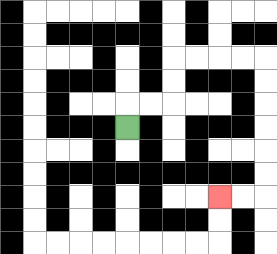{'start': '[5, 5]', 'end': '[9, 8]', 'path_directions': 'U,R,R,U,U,R,R,R,R,D,D,D,D,D,D,L,L', 'path_coordinates': '[[5, 5], [5, 4], [6, 4], [7, 4], [7, 3], [7, 2], [8, 2], [9, 2], [10, 2], [11, 2], [11, 3], [11, 4], [11, 5], [11, 6], [11, 7], [11, 8], [10, 8], [9, 8]]'}